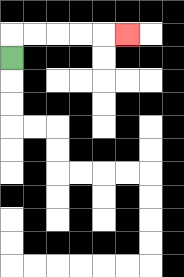{'start': '[0, 2]', 'end': '[5, 1]', 'path_directions': 'U,R,R,R,R,R', 'path_coordinates': '[[0, 2], [0, 1], [1, 1], [2, 1], [3, 1], [4, 1], [5, 1]]'}